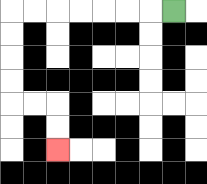{'start': '[7, 0]', 'end': '[2, 6]', 'path_directions': 'L,L,L,L,L,L,L,D,D,D,D,R,R,D,D', 'path_coordinates': '[[7, 0], [6, 0], [5, 0], [4, 0], [3, 0], [2, 0], [1, 0], [0, 0], [0, 1], [0, 2], [0, 3], [0, 4], [1, 4], [2, 4], [2, 5], [2, 6]]'}